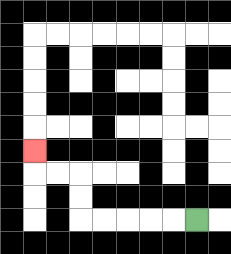{'start': '[8, 9]', 'end': '[1, 6]', 'path_directions': 'L,L,L,L,L,U,U,L,L,U', 'path_coordinates': '[[8, 9], [7, 9], [6, 9], [5, 9], [4, 9], [3, 9], [3, 8], [3, 7], [2, 7], [1, 7], [1, 6]]'}